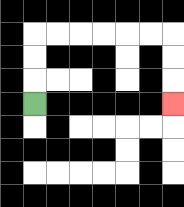{'start': '[1, 4]', 'end': '[7, 4]', 'path_directions': 'U,U,U,R,R,R,R,R,R,D,D,D', 'path_coordinates': '[[1, 4], [1, 3], [1, 2], [1, 1], [2, 1], [3, 1], [4, 1], [5, 1], [6, 1], [7, 1], [7, 2], [7, 3], [7, 4]]'}